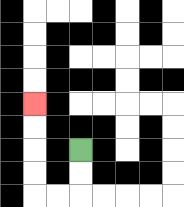{'start': '[3, 6]', 'end': '[1, 4]', 'path_directions': 'D,D,L,L,U,U,U,U', 'path_coordinates': '[[3, 6], [3, 7], [3, 8], [2, 8], [1, 8], [1, 7], [1, 6], [1, 5], [1, 4]]'}